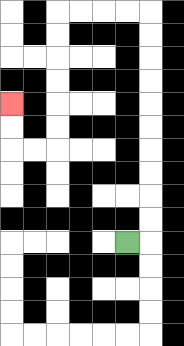{'start': '[5, 10]', 'end': '[0, 4]', 'path_directions': 'R,U,U,U,U,U,U,U,U,U,U,L,L,L,L,D,D,D,D,D,D,L,L,U,U', 'path_coordinates': '[[5, 10], [6, 10], [6, 9], [6, 8], [6, 7], [6, 6], [6, 5], [6, 4], [6, 3], [6, 2], [6, 1], [6, 0], [5, 0], [4, 0], [3, 0], [2, 0], [2, 1], [2, 2], [2, 3], [2, 4], [2, 5], [2, 6], [1, 6], [0, 6], [0, 5], [0, 4]]'}